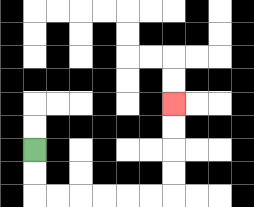{'start': '[1, 6]', 'end': '[7, 4]', 'path_directions': 'D,D,R,R,R,R,R,R,U,U,U,U', 'path_coordinates': '[[1, 6], [1, 7], [1, 8], [2, 8], [3, 8], [4, 8], [5, 8], [6, 8], [7, 8], [7, 7], [7, 6], [7, 5], [7, 4]]'}